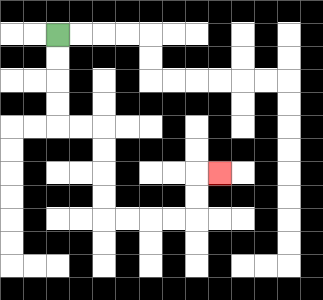{'start': '[2, 1]', 'end': '[9, 7]', 'path_directions': 'D,D,D,D,R,R,D,D,D,D,R,R,R,R,U,U,R', 'path_coordinates': '[[2, 1], [2, 2], [2, 3], [2, 4], [2, 5], [3, 5], [4, 5], [4, 6], [4, 7], [4, 8], [4, 9], [5, 9], [6, 9], [7, 9], [8, 9], [8, 8], [8, 7], [9, 7]]'}